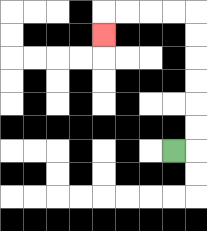{'start': '[7, 6]', 'end': '[4, 1]', 'path_directions': 'R,U,U,U,U,U,U,L,L,L,L,D', 'path_coordinates': '[[7, 6], [8, 6], [8, 5], [8, 4], [8, 3], [8, 2], [8, 1], [8, 0], [7, 0], [6, 0], [5, 0], [4, 0], [4, 1]]'}